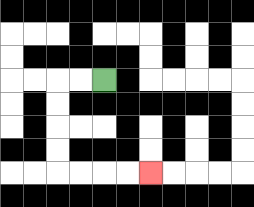{'start': '[4, 3]', 'end': '[6, 7]', 'path_directions': 'L,L,D,D,D,D,R,R,R,R', 'path_coordinates': '[[4, 3], [3, 3], [2, 3], [2, 4], [2, 5], [2, 6], [2, 7], [3, 7], [4, 7], [5, 7], [6, 7]]'}